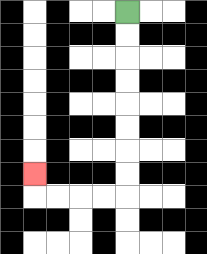{'start': '[5, 0]', 'end': '[1, 7]', 'path_directions': 'D,D,D,D,D,D,D,D,L,L,L,L,U', 'path_coordinates': '[[5, 0], [5, 1], [5, 2], [5, 3], [5, 4], [5, 5], [5, 6], [5, 7], [5, 8], [4, 8], [3, 8], [2, 8], [1, 8], [1, 7]]'}